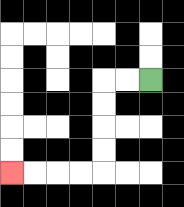{'start': '[6, 3]', 'end': '[0, 7]', 'path_directions': 'L,L,D,D,D,D,L,L,L,L', 'path_coordinates': '[[6, 3], [5, 3], [4, 3], [4, 4], [4, 5], [4, 6], [4, 7], [3, 7], [2, 7], [1, 7], [0, 7]]'}